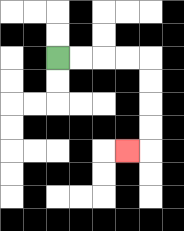{'start': '[2, 2]', 'end': '[5, 6]', 'path_directions': 'R,R,R,R,D,D,D,D,L', 'path_coordinates': '[[2, 2], [3, 2], [4, 2], [5, 2], [6, 2], [6, 3], [6, 4], [6, 5], [6, 6], [5, 6]]'}